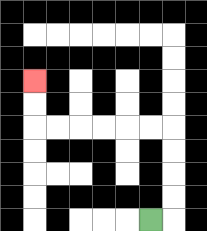{'start': '[6, 9]', 'end': '[1, 3]', 'path_directions': 'R,U,U,U,U,L,L,L,L,L,L,U,U', 'path_coordinates': '[[6, 9], [7, 9], [7, 8], [7, 7], [7, 6], [7, 5], [6, 5], [5, 5], [4, 5], [3, 5], [2, 5], [1, 5], [1, 4], [1, 3]]'}